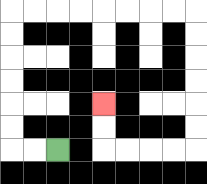{'start': '[2, 6]', 'end': '[4, 4]', 'path_directions': 'L,L,U,U,U,U,U,U,R,R,R,R,R,R,R,R,D,D,D,D,D,D,L,L,L,L,U,U', 'path_coordinates': '[[2, 6], [1, 6], [0, 6], [0, 5], [0, 4], [0, 3], [0, 2], [0, 1], [0, 0], [1, 0], [2, 0], [3, 0], [4, 0], [5, 0], [6, 0], [7, 0], [8, 0], [8, 1], [8, 2], [8, 3], [8, 4], [8, 5], [8, 6], [7, 6], [6, 6], [5, 6], [4, 6], [4, 5], [4, 4]]'}